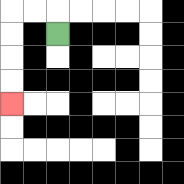{'start': '[2, 1]', 'end': '[0, 4]', 'path_directions': 'U,L,L,D,D,D,D', 'path_coordinates': '[[2, 1], [2, 0], [1, 0], [0, 0], [0, 1], [0, 2], [0, 3], [0, 4]]'}